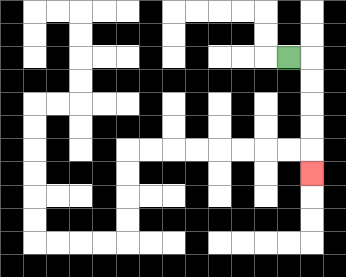{'start': '[12, 2]', 'end': '[13, 7]', 'path_directions': 'R,D,D,D,D,D', 'path_coordinates': '[[12, 2], [13, 2], [13, 3], [13, 4], [13, 5], [13, 6], [13, 7]]'}